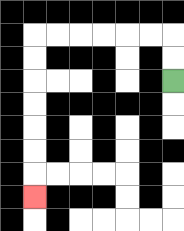{'start': '[7, 3]', 'end': '[1, 8]', 'path_directions': 'U,U,L,L,L,L,L,L,D,D,D,D,D,D,D', 'path_coordinates': '[[7, 3], [7, 2], [7, 1], [6, 1], [5, 1], [4, 1], [3, 1], [2, 1], [1, 1], [1, 2], [1, 3], [1, 4], [1, 5], [1, 6], [1, 7], [1, 8]]'}